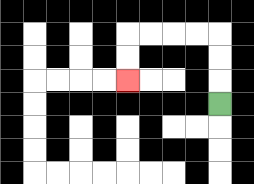{'start': '[9, 4]', 'end': '[5, 3]', 'path_directions': 'U,U,U,L,L,L,L,D,D', 'path_coordinates': '[[9, 4], [9, 3], [9, 2], [9, 1], [8, 1], [7, 1], [6, 1], [5, 1], [5, 2], [5, 3]]'}